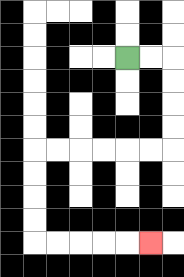{'start': '[5, 2]', 'end': '[6, 10]', 'path_directions': 'R,R,D,D,D,D,L,L,L,L,L,L,D,D,D,D,R,R,R,R,R', 'path_coordinates': '[[5, 2], [6, 2], [7, 2], [7, 3], [7, 4], [7, 5], [7, 6], [6, 6], [5, 6], [4, 6], [3, 6], [2, 6], [1, 6], [1, 7], [1, 8], [1, 9], [1, 10], [2, 10], [3, 10], [4, 10], [5, 10], [6, 10]]'}